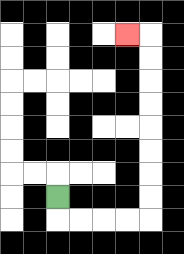{'start': '[2, 8]', 'end': '[5, 1]', 'path_directions': 'D,R,R,R,R,U,U,U,U,U,U,U,U,L', 'path_coordinates': '[[2, 8], [2, 9], [3, 9], [4, 9], [5, 9], [6, 9], [6, 8], [6, 7], [6, 6], [6, 5], [6, 4], [6, 3], [6, 2], [6, 1], [5, 1]]'}